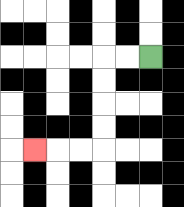{'start': '[6, 2]', 'end': '[1, 6]', 'path_directions': 'L,L,D,D,D,D,L,L,L', 'path_coordinates': '[[6, 2], [5, 2], [4, 2], [4, 3], [4, 4], [4, 5], [4, 6], [3, 6], [2, 6], [1, 6]]'}